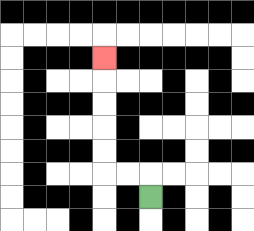{'start': '[6, 8]', 'end': '[4, 2]', 'path_directions': 'U,L,L,U,U,U,U,U', 'path_coordinates': '[[6, 8], [6, 7], [5, 7], [4, 7], [4, 6], [4, 5], [4, 4], [4, 3], [4, 2]]'}